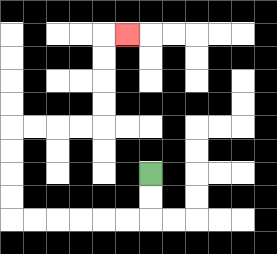{'start': '[6, 7]', 'end': '[5, 1]', 'path_directions': 'D,D,L,L,L,L,L,L,U,U,U,U,R,R,R,R,U,U,U,U,R', 'path_coordinates': '[[6, 7], [6, 8], [6, 9], [5, 9], [4, 9], [3, 9], [2, 9], [1, 9], [0, 9], [0, 8], [0, 7], [0, 6], [0, 5], [1, 5], [2, 5], [3, 5], [4, 5], [4, 4], [4, 3], [4, 2], [4, 1], [5, 1]]'}